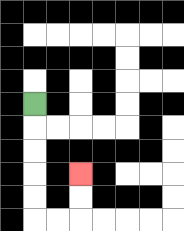{'start': '[1, 4]', 'end': '[3, 7]', 'path_directions': 'D,D,D,D,D,R,R,U,U', 'path_coordinates': '[[1, 4], [1, 5], [1, 6], [1, 7], [1, 8], [1, 9], [2, 9], [3, 9], [3, 8], [3, 7]]'}